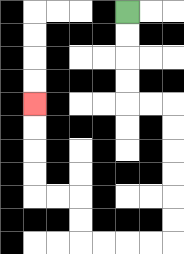{'start': '[5, 0]', 'end': '[1, 4]', 'path_directions': 'D,D,D,D,R,R,D,D,D,D,D,D,L,L,L,L,U,U,L,L,U,U,U,U', 'path_coordinates': '[[5, 0], [5, 1], [5, 2], [5, 3], [5, 4], [6, 4], [7, 4], [7, 5], [7, 6], [7, 7], [7, 8], [7, 9], [7, 10], [6, 10], [5, 10], [4, 10], [3, 10], [3, 9], [3, 8], [2, 8], [1, 8], [1, 7], [1, 6], [1, 5], [1, 4]]'}